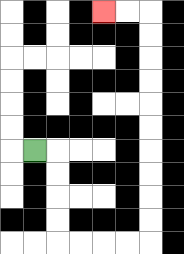{'start': '[1, 6]', 'end': '[4, 0]', 'path_directions': 'R,D,D,D,D,R,R,R,R,U,U,U,U,U,U,U,U,U,U,L,L', 'path_coordinates': '[[1, 6], [2, 6], [2, 7], [2, 8], [2, 9], [2, 10], [3, 10], [4, 10], [5, 10], [6, 10], [6, 9], [6, 8], [6, 7], [6, 6], [6, 5], [6, 4], [6, 3], [6, 2], [6, 1], [6, 0], [5, 0], [4, 0]]'}